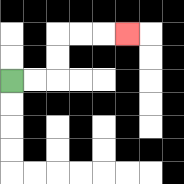{'start': '[0, 3]', 'end': '[5, 1]', 'path_directions': 'R,R,U,U,R,R,R', 'path_coordinates': '[[0, 3], [1, 3], [2, 3], [2, 2], [2, 1], [3, 1], [4, 1], [5, 1]]'}